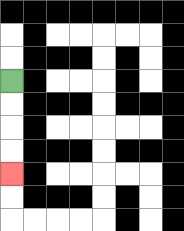{'start': '[0, 3]', 'end': '[0, 7]', 'path_directions': 'D,D,D,D', 'path_coordinates': '[[0, 3], [0, 4], [0, 5], [0, 6], [0, 7]]'}